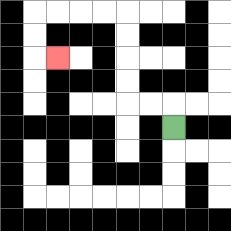{'start': '[7, 5]', 'end': '[2, 2]', 'path_directions': 'U,L,L,U,U,U,U,L,L,L,L,D,D,R', 'path_coordinates': '[[7, 5], [7, 4], [6, 4], [5, 4], [5, 3], [5, 2], [5, 1], [5, 0], [4, 0], [3, 0], [2, 0], [1, 0], [1, 1], [1, 2], [2, 2]]'}